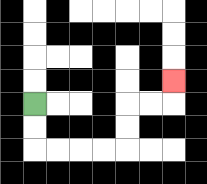{'start': '[1, 4]', 'end': '[7, 3]', 'path_directions': 'D,D,R,R,R,R,U,U,R,R,U', 'path_coordinates': '[[1, 4], [1, 5], [1, 6], [2, 6], [3, 6], [4, 6], [5, 6], [5, 5], [5, 4], [6, 4], [7, 4], [7, 3]]'}